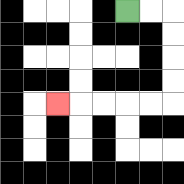{'start': '[5, 0]', 'end': '[2, 4]', 'path_directions': 'R,R,D,D,D,D,L,L,L,L,L', 'path_coordinates': '[[5, 0], [6, 0], [7, 0], [7, 1], [7, 2], [7, 3], [7, 4], [6, 4], [5, 4], [4, 4], [3, 4], [2, 4]]'}